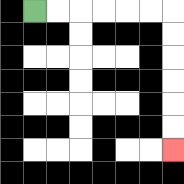{'start': '[1, 0]', 'end': '[7, 6]', 'path_directions': 'R,R,R,R,R,R,D,D,D,D,D,D', 'path_coordinates': '[[1, 0], [2, 0], [3, 0], [4, 0], [5, 0], [6, 0], [7, 0], [7, 1], [7, 2], [7, 3], [7, 4], [7, 5], [7, 6]]'}